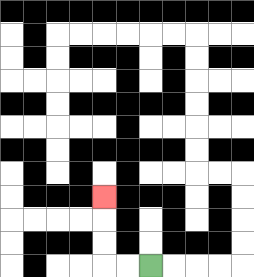{'start': '[6, 11]', 'end': '[4, 8]', 'path_directions': 'L,L,U,U,U', 'path_coordinates': '[[6, 11], [5, 11], [4, 11], [4, 10], [4, 9], [4, 8]]'}